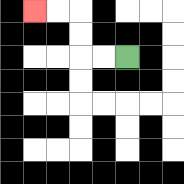{'start': '[5, 2]', 'end': '[1, 0]', 'path_directions': 'L,L,U,U,L,L', 'path_coordinates': '[[5, 2], [4, 2], [3, 2], [3, 1], [3, 0], [2, 0], [1, 0]]'}